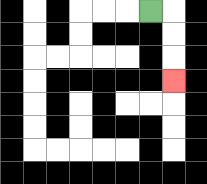{'start': '[6, 0]', 'end': '[7, 3]', 'path_directions': 'R,D,D,D', 'path_coordinates': '[[6, 0], [7, 0], [7, 1], [7, 2], [7, 3]]'}